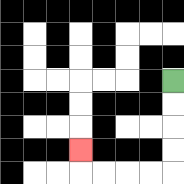{'start': '[7, 3]', 'end': '[3, 6]', 'path_directions': 'D,D,D,D,L,L,L,L,U', 'path_coordinates': '[[7, 3], [7, 4], [7, 5], [7, 6], [7, 7], [6, 7], [5, 7], [4, 7], [3, 7], [3, 6]]'}